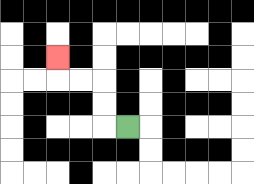{'start': '[5, 5]', 'end': '[2, 2]', 'path_directions': 'L,U,U,L,L,U', 'path_coordinates': '[[5, 5], [4, 5], [4, 4], [4, 3], [3, 3], [2, 3], [2, 2]]'}